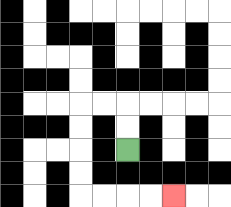{'start': '[5, 6]', 'end': '[7, 8]', 'path_directions': 'U,U,L,L,D,D,D,D,R,R,R,R', 'path_coordinates': '[[5, 6], [5, 5], [5, 4], [4, 4], [3, 4], [3, 5], [3, 6], [3, 7], [3, 8], [4, 8], [5, 8], [6, 8], [7, 8]]'}